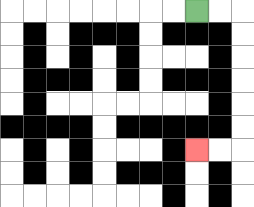{'start': '[8, 0]', 'end': '[8, 6]', 'path_directions': 'R,R,D,D,D,D,D,D,L,L', 'path_coordinates': '[[8, 0], [9, 0], [10, 0], [10, 1], [10, 2], [10, 3], [10, 4], [10, 5], [10, 6], [9, 6], [8, 6]]'}